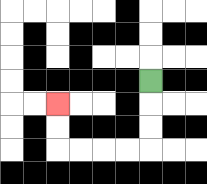{'start': '[6, 3]', 'end': '[2, 4]', 'path_directions': 'D,D,D,L,L,L,L,U,U', 'path_coordinates': '[[6, 3], [6, 4], [6, 5], [6, 6], [5, 6], [4, 6], [3, 6], [2, 6], [2, 5], [2, 4]]'}